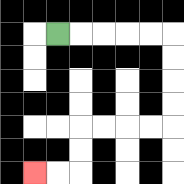{'start': '[2, 1]', 'end': '[1, 7]', 'path_directions': 'R,R,R,R,R,D,D,D,D,L,L,L,L,D,D,L,L', 'path_coordinates': '[[2, 1], [3, 1], [4, 1], [5, 1], [6, 1], [7, 1], [7, 2], [7, 3], [7, 4], [7, 5], [6, 5], [5, 5], [4, 5], [3, 5], [3, 6], [3, 7], [2, 7], [1, 7]]'}